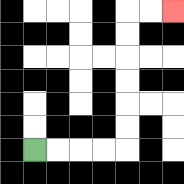{'start': '[1, 6]', 'end': '[7, 0]', 'path_directions': 'R,R,R,R,U,U,U,U,U,U,R,R', 'path_coordinates': '[[1, 6], [2, 6], [3, 6], [4, 6], [5, 6], [5, 5], [5, 4], [5, 3], [5, 2], [5, 1], [5, 0], [6, 0], [7, 0]]'}